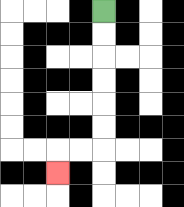{'start': '[4, 0]', 'end': '[2, 7]', 'path_directions': 'D,D,D,D,D,D,L,L,D', 'path_coordinates': '[[4, 0], [4, 1], [4, 2], [4, 3], [4, 4], [4, 5], [4, 6], [3, 6], [2, 6], [2, 7]]'}